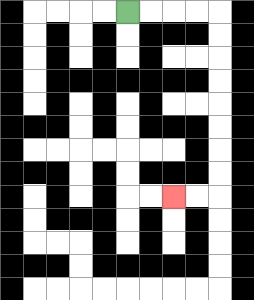{'start': '[5, 0]', 'end': '[7, 8]', 'path_directions': 'R,R,R,R,D,D,D,D,D,D,D,D,L,L', 'path_coordinates': '[[5, 0], [6, 0], [7, 0], [8, 0], [9, 0], [9, 1], [9, 2], [9, 3], [9, 4], [9, 5], [9, 6], [9, 7], [9, 8], [8, 8], [7, 8]]'}